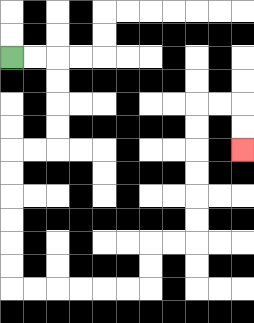{'start': '[0, 2]', 'end': '[10, 6]', 'path_directions': 'R,R,D,D,D,D,L,L,D,D,D,D,D,D,R,R,R,R,R,R,U,U,R,R,U,U,U,U,U,U,R,R,D,D', 'path_coordinates': '[[0, 2], [1, 2], [2, 2], [2, 3], [2, 4], [2, 5], [2, 6], [1, 6], [0, 6], [0, 7], [0, 8], [0, 9], [0, 10], [0, 11], [0, 12], [1, 12], [2, 12], [3, 12], [4, 12], [5, 12], [6, 12], [6, 11], [6, 10], [7, 10], [8, 10], [8, 9], [8, 8], [8, 7], [8, 6], [8, 5], [8, 4], [9, 4], [10, 4], [10, 5], [10, 6]]'}